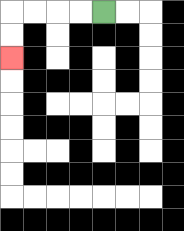{'start': '[4, 0]', 'end': '[0, 2]', 'path_directions': 'L,L,L,L,D,D', 'path_coordinates': '[[4, 0], [3, 0], [2, 0], [1, 0], [0, 0], [0, 1], [0, 2]]'}